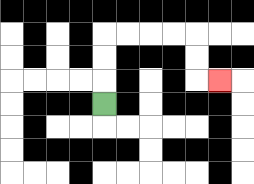{'start': '[4, 4]', 'end': '[9, 3]', 'path_directions': 'U,U,U,R,R,R,R,D,D,R', 'path_coordinates': '[[4, 4], [4, 3], [4, 2], [4, 1], [5, 1], [6, 1], [7, 1], [8, 1], [8, 2], [8, 3], [9, 3]]'}